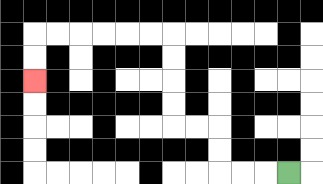{'start': '[12, 7]', 'end': '[1, 3]', 'path_directions': 'L,L,L,U,U,L,L,U,U,U,U,L,L,L,L,L,L,D,D', 'path_coordinates': '[[12, 7], [11, 7], [10, 7], [9, 7], [9, 6], [9, 5], [8, 5], [7, 5], [7, 4], [7, 3], [7, 2], [7, 1], [6, 1], [5, 1], [4, 1], [3, 1], [2, 1], [1, 1], [1, 2], [1, 3]]'}